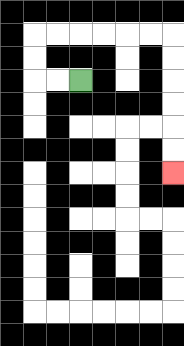{'start': '[3, 3]', 'end': '[7, 7]', 'path_directions': 'L,L,U,U,R,R,R,R,R,R,D,D,D,D,D,D', 'path_coordinates': '[[3, 3], [2, 3], [1, 3], [1, 2], [1, 1], [2, 1], [3, 1], [4, 1], [5, 1], [6, 1], [7, 1], [7, 2], [7, 3], [7, 4], [7, 5], [7, 6], [7, 7]]'}